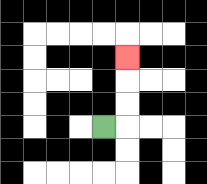{'start': '[4, 5]', 'end': '[5, 2]', 'path_directions': 'R,U,U,U', 'path_coordinates': '[[4, 5], [5, 5], [5, 4], [5, 3], [5, 2]]'}